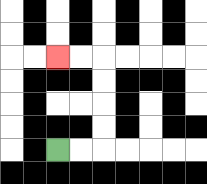{'start': '[2, 6]', 'end': '[2, 2]', 'path_directions': 'R,R,U,U,U,U,L,L', 'path_coordinates': '[[2, 6], [3, 6], [4, 6], [4, 5], [4, 4], [4, 3], [4, 2], [3, 2], [2, 2]]'}